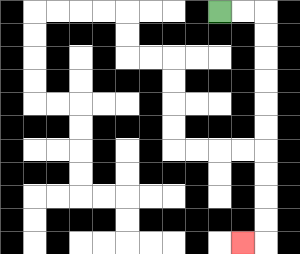{'start': '[9, 0]', 'end': '[10, 10]', 'path_directions': 'R,R,D,D,D,D,D,D,D,D,D,D,L', 'path_coordinates': '[[9, 0], [10, 0], [11, 0], [11, 1], [11, 2], [11, 3], [11, 4], [11, 5], [11, 6], [11, 7], [11, 8], [11, 9], [11, 10], [10, 10]]'}